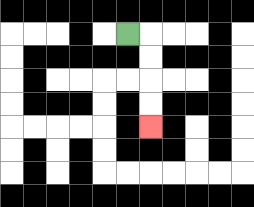{'start': '[5, 1]', 'end': '[6, 5]', 'path_directions': 'R,D,D,D,D', 'path_coordinates': '[[5, 1], [6, 1], [6, 2], [6, 3], [6, 4], [6, 5]]'}